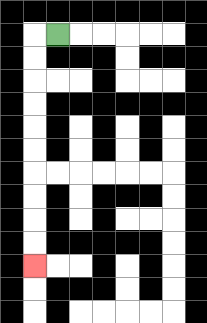{'start': '[2, 1]', 'end': '[1, 11]', 'path_directions': 'L,D,D,D,D,D,D,D,D,D,D', 'path_coordinates': '[[2, 1], [1, 1], [1, 2], [1, 3], [1, 4], [1, 5], [1, 6], [1, 7], [1, 8], [1, 9], [1, 10], [1, 11]]'}